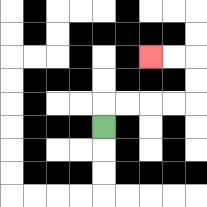{'start': '[4, 5]', 'end': '[6, 2]', 'path_directions': 'U,R,R,R,R,U,U,L,L', 'path_coordinates': '[[4, 5], [4, 4], [5, 4], [6, 4], [7, 4], [8, 4], [8, 3], [8, 2], [7, 2], [6, 2]]'}